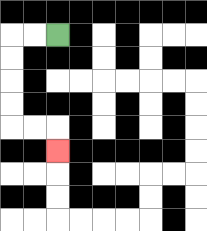{'start': '[2, 1]', 'end': '[2, 6]', 'path_directions': 'L,L,D,D,D,D,R,R,D', 'path_coordinates': '[[2, 1], [1, 1], [0, 1], [0, 2], [0, 3], [0, 4], [0, 5], [1, 5], [2, 5], [2, 6]]'}